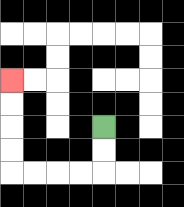{'start': '[4, 5]', 'end': '[0, 3]', 'path_directions': 'D,D,L,L,L,L,U,U,U,U', 'path_coordinates': '[[4, 5], [4, 6], [4, 7], [3, 7], [2, 7], [1, 7], [0, 7], [0, 6], [0, 5], [0, 4], [0, 3]]'}